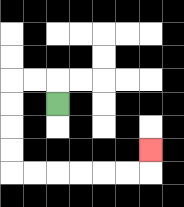{'start': '[2, 4]', 'end': '[6, 6]', 'path_directions': 'U,L,L,D,D,D,D,R,R,R,R,R,R,U', 'path_coordinates': '[[2, 4], [2, 3], [1, 3], [0, 3], [0, 4], [0, 5], [0, 6], [0, 7], [1, 7], [2, 7], [3, 7], [4, 7], [5, 7], [6, 7], [6, 6]]'}